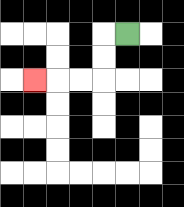{'start': '[5, 1]', 'end': '[1, 3]', 'path_directions': 'L,D,D,L,L,L', 'path_coordinates': '[[5, 1], [4, 1], [4, 2], [4, 3], [3, 3], [2, 3], [1, 3]]'}